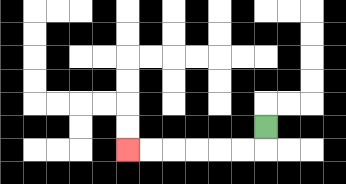{'start': '[11, 5]', 'end': '[5, 6]', 'path_directions': 'D,L,L,L,L,L,L', 'path_coordinates': '[[11, 5], [11, 6], [10, 6], [9, 6], [8, 6], [7, 6], [6, 6], [5, 6]]'}